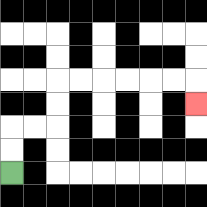{'start': '[0, 7]', 'end': '[8, 4]', 'path_directions': 'U,U,R,R,U,U,R,R,R,R,R,R,D', 'path_coordinates': '[[0, 7], [0, 6], [0, 5], [1, 5], [2, 5], [2, 4], [2, 3], [3, 3], [4, 3], [5, 3], [6, 3], [7, 3], [8, 3], [8, 4]]'}